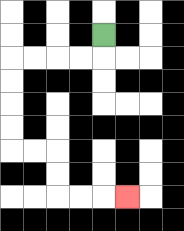{'start': '[4, 1]', 'end': '[5, 8]', 'path_directions': 'D,L,L,L,L,D,D,D,D,R,R,D,D,R,R,R', 'path_coordinates': '[[4, 1], [4, 2], [3, 2], [2, 2], [1, 2], [0, 2], [0, 3], [0, 4], [0, 5], [0, 6], [1, 6], [2, 6], [2, 7], [2, 8], [3, 8], [4, 8], [5, 8]]'}